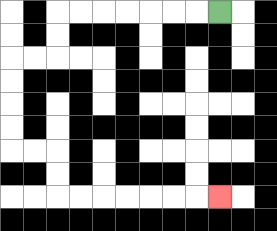{'start': '[9, 0]', 'end': '[9, 8]', 'path_directions': 'L,L,L,L,L,L,L,D,D,L,L,D,D,D,D,R,R,D,D,R,R,R,R,R,R,R', 'path_coordinates': '[[9, 0], [8, 0], [7, 0], [6, 0], [5, 0], [4, 0], [3, 0], [2, 0], [2, 1], [2, 2], [1, 2], [0, 2], [0, 3], [0, 4], [0, 5], [0, 6], [1, 6], [2, 6], [2, 7], [2, 8], [3, 8], [4, 8], [5, 8], [6, 8], [7, 8], [8, 8], [9, 8]]'}